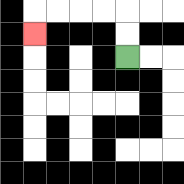{'start': '[5, 2]', 'end': '[1, 1]', 'path_directions': 'U,U,L,L,L,L,D', 'path_coordinates': '[[5, 2], [5, 1], [5, 0], [4, 0], [3, 0], [2, 0], [1, 0], [1, 1]]'}